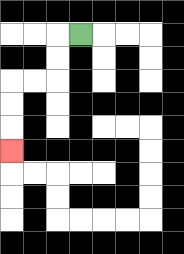{'start': '[3, 1]', 'end': '[0, 6]', 'path_directions': 'L,D,D,L,L,D,D,D', 'path_coordinates': '[[3, 1], [2, 1], [2, 2], [2, 3], [1, 3], [0, 3], [0, 4], [0, 5], [0, 6]]'}